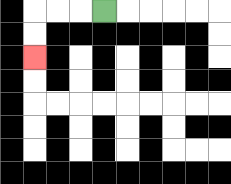{'start': '[4, 0]', 'end': '[1, 2]', 'path_directions': 'L,L,L,D,D', 'path_coordinates': '[[4, 0], [3, 0], [2, 0], [1, 0], [1, 1], [1, 2]]'}